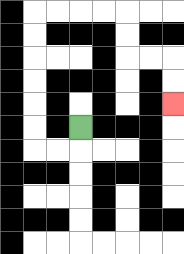{'start': '[3, 5]', 'end': '[7, 4]', 'path_directions': 'D,L,L,U,U,U,U,U,U,R,R,R,R,D,D,R,R,D,D', 'path_coordinates': '[[3, 5], [3, 6], [2, 6], [1, 6], [1, 5], [1, 4], [1, 3], [1, 2], [1, 1], [1, 0], [2, 0], [3, 0], [4, 0], [5, 0], [5, 1], [5, 2], [6, 2], [7, 2], [7, 3], [7, 4]]'}